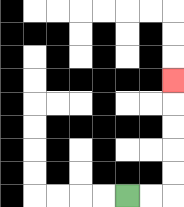{'start': '[5, 8]', 'end': '[7, 3]', 'path_directions': 'R,R,U,U,U,U,U', 'path_coordinates': '[[5, 8], [6, 8], [7, 8], [7, 7], [7, 6], [7, 5], [7, 4], [7, 3]]'}